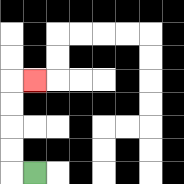{'start': '[1, 7]', 'end': '[1, 3]', 'path_directions': 'L,U,U,U,U,R', 'path_coordinates': '[[1, 7], [0, 7], [0, 6], [0, 5], [0, 4], [0, 3], [1, 3]]'}